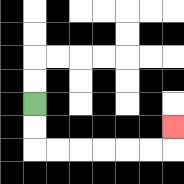{'start': '[1, 4]', 'end': '[7, 5]', 'path_directions': 'D,D,R,R,R,R,R,R,U', 'path_coordinates': '[[1, 4], [1, 5], [1, 6], [2, 6], [3, 6], [4, 6], [5, 6], [6, 6], [7, 6], [7, 5]]'}